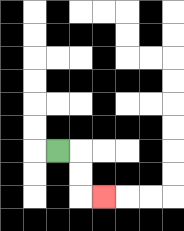{'start': '[2, 6]', 'end': '[4, 8]', 'path_directions': 'R,D,D,R', 'path_coordinates': '[[2, 6], [3, 6], [3, 7], [3, 8], [4, 8]]'}